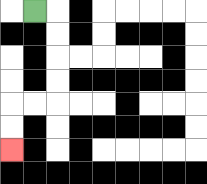{'start': '[1, 0]', 'end': '[0, 6]', 'path_directions': 'R,D,D,D,D,L,L,D,D', 'path_coordinates': '[[1, 0], [2, 0], [2, 1], [2, 2], [2, 3], [2, 4], [1, 4], [0, 4], [0, 5], [0, 6]]'}